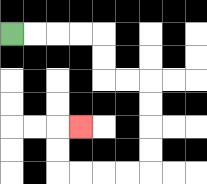{'start': '[0, 1]', 'end': '[3, 5]', 'path_directions': 'R,R,R,R,D,D,R,R,D,D,D,D,L,L,L,L,U,U,R', 'path_coordinates': '[[0, 1], [1, 1], [2, 1], [3, 1], [4, 1], [4, 2], [4, 3], [5, 3], [6, 3], [6, 4], [6, 5], [6, 6], [6, 7], [5, 7], [4, 7], [3, 7], [2, 7], [2, 6], [2, 5], [3, 5]]'}